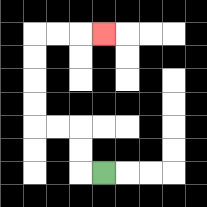{'start': '[4, 7]', 'end': '[4, 1]', 'path_directions': 'L,U,U,L,L,U,U,U,U,R,R,R', 'path_coordinates': '[[4, 7], [3, 7], [3, 6], [3, 5], [2, 5], [1, 5], [1, 4], [1, 3], [1, 2], [1, 1], [2, 1], [3, 1], [4, 1]]'}